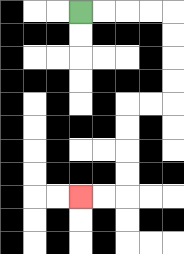{'start': '[3, 0]', 'end': '[3, 8]', 'path_directions': 'R,R,R,R,D,D,D,D,L,L,D,D,D,D,L,L', 'path_coordinates': '[[3, 0], [4, 0], [5, 0], [6, 0], [7, 0], [7, 1], [7, 2], [7, 3], [7, 4], [6, 4], [5, 4], [5, 5], [5, 6], [5, 7], [5, 8], [4, 8], [3, 8]]'}